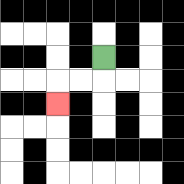{'start': '[4, 2]', 'end': '[2, 4]', 'path_directions': 'D,L,L,D', 'path_coordinates': '[[4, 2], [4, 3], [3, 3], [2, 3], [2, 4]]'}